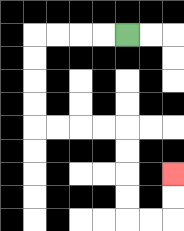{'start': '[5, 1]', 'end': '[7, 7]', 'path_directions': 'L,L,L,L,D,D,D,D,R,R,R,R,D,D,D,D,R,R,U,U', 'path_coordinates': '[[5, 1], [4, 1], [3, 1], [2, 1], [1, 1], [1, 2], [1, 3], [1, 4], [1, 5], [2, 5], [3, 5], [4, 5], [5, 5], [5, 6], [5, 7], [5, 8], [5, 9], [6, 9], [7, 9], [7, 8], [7, 7]]'}